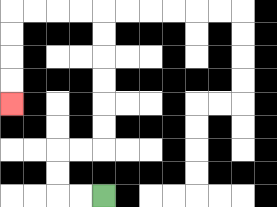{'start': '[4, 8]', 'end': '[0, 4]', 'path_directions': 'L,L,U,U,R,R,U,U,U,U,U,U,L,L,L,L,D,D,D,D', 'path_coordinates': '[[4, 8], [3, 8], [2, 8], [2, 7], [2, 6], [3, 6], [4, 6], [4, 5], [4, 4], [4, 3], [4, 2], [4, 1], [4, 0], [3, 0], [2, 0], [1, 0], [0, 0], [0, 1], [0, 2], [0, 3], [0, 4]]'}